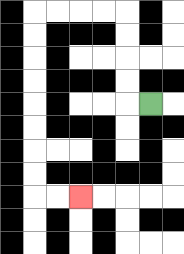{'start': '[6, 4]', 'end': '[3, 8]', 'path_directions': 'L,U,U,U,U,L,L,L,L,D,D,D,D,D,D,D,D,R,R', 'path_coordinates': '[[6, 4], [5, 4], [5, 3], [5, 2], [5, 1], [5, 0], [4, 0], [3, 0], [2, 0], [1, 0], [1, 1], [1, 2], [1, 3], [1, 4], [1, 5], [1, 6], [1, 7], [1, 8], [2, 8], [3, 8]]'}